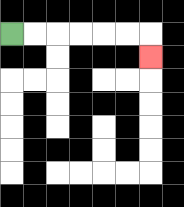{'start': '[0, 1]', 'end': '[6, 2]', 'path_directions': 'R,R,R,R,R,R,D', 'path_coordinates': '[[0, 1], [1, 1], [2, 1], [3, 1], [4, 1], [5, 1], [6, 1], [6, 2]]'}